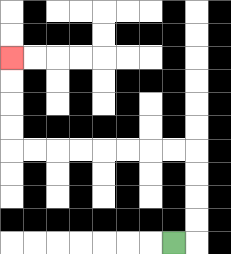{'start': '[7, 10]', 'end': '[0, 2]', 'path_directions': 'R,U,U,U,U,L,L,L,L,L,L,L,L,U,U,U,U', 'path_coordinates': '[[7, 10], [8, 10], [8, 9], [8, 8], [8, 7], [8, 6], [7, 6], [6, 6], [5, 6], [4, 6], [3, 6], [2, 6], [1, 6], [0, 6], [0, 5], [0, 4], [0, 3], [0, 2]]'}